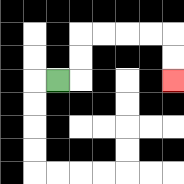{'start': '[2, 3]', 'end': '[7, 3]', 'path_directions': 'R,U,U,R,R,R,R,D,D', 'path_coordinates': '[[2, 3], [3, 3], [3, 2], [3, 1], [4, 1], [5, 1], [6, 1], [7, 1], [7, 2], [7, 3]]'}